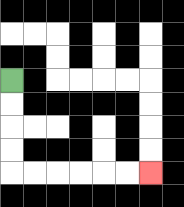{'start': '[0, 3]', 'end': '[6, 7]', 'path_directions': 'D,D,D,D,R,R,R,R,R,R', 'path_coordinates': '[[0, 3], [0, 4], [0, 5], [0, 6], [0, 7], [1, 7], [2, 7], [3, 7], [4, 7], [5, 7], [6, 7]]'}